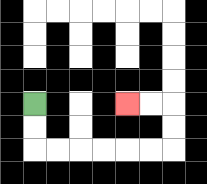{'start': '[1, 4]', 'end': '[5, 4]', 'path_directions': 'D,D,R,R,R,R,R,R,U,U,L,L', 'path_coordinates': '[[1, 4], [1, 5], [1, 6], [2, 6], [3, 6], [4, 6], [5, 6], [6, 6], [7, 6], [7, 5], [7, 4], [6, 4], [5, 4]]'}